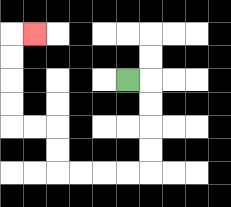{'start': '[5, 3]', 'end': '[1, 1]', 'path_directions': 'R,D,D,D,D,L,L,L,L,U,U,L,L,U,U,U,U,R', 'path_coordinates': '[[5, 3], [6, 3], [6, 4], [6, 5], [6, 6], [6, 7], [5, 7], [4, 7], [3, 7], [2, 7], [2, 6], [2, 5], [1, 5], [0, 5], [0, 4], [0, 3], [0, 2], [0, 1], [1, 1]]'}